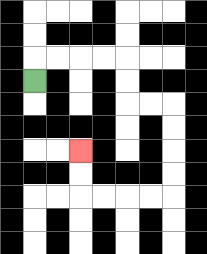{'start': '[1, 3]', 'end': '[3, 6]', 'path_directions': 'U,R,R,R,R,D,D,R,R,D,D,D,D,L,L,L,L,U,U', 'path_coordinates': '[[1, 3], [1, 2], [2, 2], [3, 2], [4, 2], [5, 2], [5, 3], [5, 4], [6, 4], [7, 4], [7, 5], [7, 6], [7, 7], [7, 8], [6, 8], [5, 8], [4, 8], [3, 8], [3, 7], [3, 6]]'}